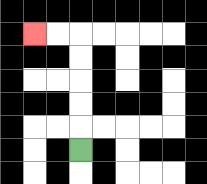{'start': '[3, 6]', 'end': '[1, 1]', 'path_directions': 'U,U,U,U,U,L,L', 'path_coordinates': '[[3, 6], [3, 5], [3, 4], [3, 3], [3, 2], [3, 1], [2, 1], [1, 1]]'}